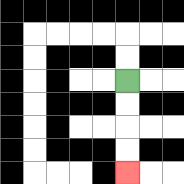{'start': '[5, 3]', 'end': '[5, 7]', 'path_directions': 'D,D,D,D', 'path_coordinates': '[[5, 3], [5, 4], [5, 5], [5, 6], [5, 7]]'}